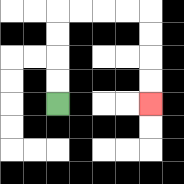{'start': '[2, 4]', 'end': '[6, 4]', 'path_directions': 'U,U,U,U,R,R,R,R,D,D,D,D', 'path_coordinates': '[[2, 4], [2, 3], [2, 2], [2, 1], [2, 0], [3, 0], [4, 0], [5, 0], [6, 0], [6, 1], [6, 2], [6, 3], [6, 4]]'}